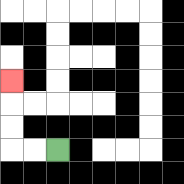{'start': '[2, 6]', 'end': '[0, 3]', 'path_directions': 'L,L,U,U,U', 'path_coordinates': '[[2, 6], [1, 6], [0, 6], [0, 5], [0, 4], [0, 3]]'}